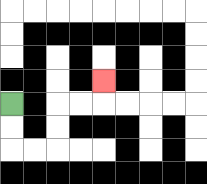{'start': '[0, 4]', 'end': '[4, 3]', 'path_directions': 'D,D,R,R,U,U,R,R,U', 'path_coordinates': '[[0, 4], [0, 5], [0, 6], [1, 6], [2, 6], [2, 5], [2, 4], [3, 4], [4, 4], [4, 3]]'}